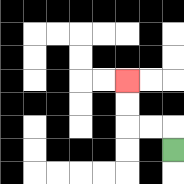{'start': '[7, 6]', 'end': '[5, 3]', 'path_directions': 'U,L,L,U,U', 'path_coordinates': '[[7, 6], [7, 5], [6, 5], [5, 5], [5, 4], [5, 3]]'}